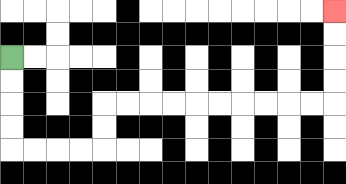{'start': '[0, 2]', 'end': '[14, 0]', 'path_directions': 'D,D,D,D,R,R,R,R,U,U,R,R,R,R,R,R,R,R,R,R,U,U,U,U', 'path_coordinates': '[[0, 2], [0, 3], [0, 4], [0, 5], [0, 6], [1, 6], [2, 6], [3, 6], [4, 6], [4, 5], [4, 4], [5, 4], [6, 4], [7, 4], [8, 4], [9, 4], [10, 4], [11, 4], [12, 4], [13, 4], [14, 4], [14, 3], [14, 2], [14, 1], [14, 0]]'}